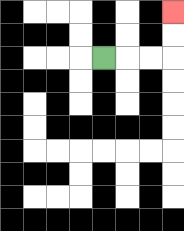{'start': '[4, 2]', 'end': '[7, 0]', 'path_directions': 'R,R,R,U,U', 'path_coordinates': '[[4, 2], [5, 2], [6, 2], [7, 2], [7, 1], [7, 0]]'}